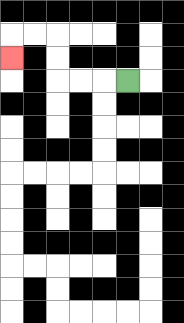{'start': '[5, 3]', 'end': '[0, 2]', 'path_directions': 'L,L,L,U,U,L,L,D', 'path_coordinates': '[[5, 3], [4, 3], [3, 3], [2, 3], [2, 2], [2, 1], [1, 1], [0, 1], [0, 2]]'}